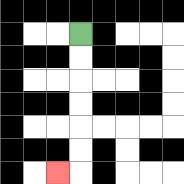{'start': '[3, 1]', 'end': '[2, 7]', 'path_directions': 'D,D,D,D,D,D,L', 'path_coordinates': '[[3, 1], [3, 2], [3, 3], [3, 4], [3, 5], [3, 6], [3, 7], [2, 7]]'}